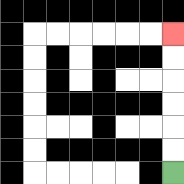{'start': '[7, 7]', 'end': '[7, 1]', 'path_directions': 'U,U,U,U,U,U', 'path_coordinates': '[[7, 7], [7, 6], [7, 5], [7, 4], [7, 3], [7, 2], [7, 1]]'}